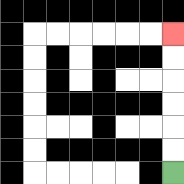{'start': '[7, 7]', 'end': '[7, 1]', 'path_directions': 'U,U,U,U,U,U', 'path_coordinates': '[[7, 7], [7, 6], [7, 5], [7, 4], [7, 3], [7, 2], [7, 1]]'}